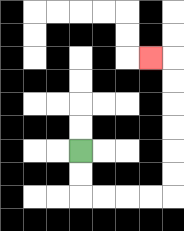{'start': '[3, 6]', 'end': '[6, 2]', 'path_directions': 'D,D,R,R,R,R,U,U,U,U,U,U,L', 'path_coordinates': '[[3, 6], [3, 7], [3, 8], [4, 8], [5, 8], [6, 8], [7, 8], [7, 7], [7, 6], [7, 5], [7, 4], [7, 3], [7, 2], [6, 2]]'}